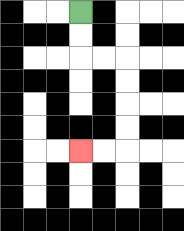{'start': '[3, 0]', 'end': '[3, 6]', 'path_directions': 'D,D,R,R,D,D,D,D,L,L', 'path_coordinates': '[[3, 0], [3, 1], [3, 2], [4, 2], [5, 2], [5, 3], [5, 4], [5, 5], [5, 6], [4, 6], [3, 6]]'}